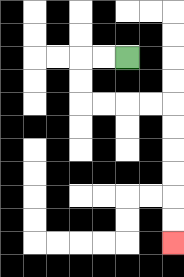{'start': '[5, 2]', 'end': '[7, 10]', 'path_directions': 'L,L,D,D,R,R,R,R,D,D,D,D,D,D', 'path_coordinates': '[[5, 2], [4, 2], [3, 2], [3, 3], [3, 4], [4, 4], [5, 4], [6, 4], [7, 4], [7, 5], [7, 6], [7, 7], [7, 8], [7, 9], [7, 10]]'}